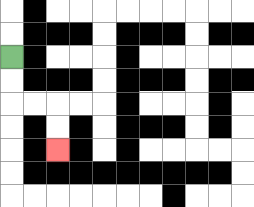{'start': '[0, 2]', 'end': '[2, 6]', 'path_directions': 'D,D,R,R,D,D', 'path_coordinates': '[[0, 2], [0, 3], [0, 4], [1, 4], [2, 4], [2, 5], [2, 6]]'}